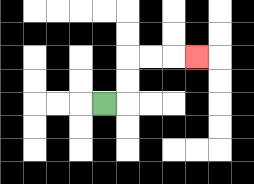{'start': '[4, 4]', 'end': '[8, 2]', 'path_directions': 'R,U,U,R,R,R', 'path_coordinates': '[[4, 4], [5, 4], [5, 3], [5, 2], [6, 2], [7, 2], [8, 2]]'}